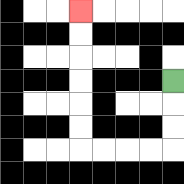{'start': '[7, 3]', 'end': '[3, 0]', 'path_directions': 'D,D,D,L,L,L,L,U,U,U,U,U,U', 'path_coordinates': '[[7, 3], [7, 4], [7, 5], [7, 6], [6, 6], [5, 6], [4, 6], [3, 6], [3, 5], [3, 4], [3, 3], [3, 2], [3, 1], [3, 0]]'}